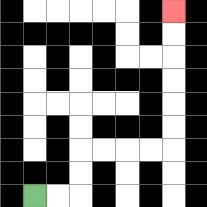{'start': '[1, 8]', 'end': '[7, 0]', 'path_directions': 'R,R,U,U,R,R,R,R,U,U,U,U,U,U', 'path_coordinates': '[[1, 8], [2, 8], [3, 8], [3, 7], [3, 6], [4, 6], [5, 6], [6, 6], [7, 6], [7, 5], [7, 4], [7, 3], [7, 2], [7, 1], [7, 0]]'}